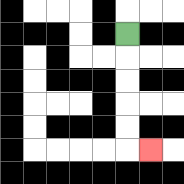{'start': '[5, 1]', 'end': '[6, 6]', 'path_directions': 'D,D,D,D,D,R', 'path_coordinates': '[[5, 1], [5, 2], [5, 3], [5, 4], [5, 5], [5, 6], [6, 6]]'}